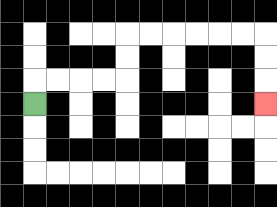{'start': '[1, 4]', 'end': '[11, 4]', 'path_directions': 'U,R,R,R,R,U,U,R,R,R,R,R,R,D,D,D', 'path_coordinates': '[[1, 4], [1, 3], [2, 3], [3, 3], [4, 3], [5, 3], [5, 2], [5, 1], [6, 1], [7, 1], [8, 1], [9, 1], [10, 1], [11, 1], [11, 2], [11, 3], [11, 4]]'}